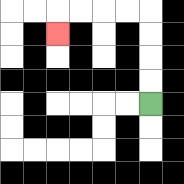{'start': '[6, 4]', 'end': '[2, 1]', 'path_directions': 'U,U,U,U,L,L,L,L,D', 'path_coordinates': '[[6, 4], [6, 3], [6, 2], [6, 1], [6, 0], [5, 0], [4, 0], [3, 0], [2, 0], [2, 1]]'}